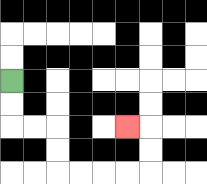{'start': '[0, 3]', 'end': '[5, 5]', 'path_directions': 'D,D,R,R,D,D,R,R,R,R,U,U,L', 'path_coordinates': '[[0, 3], [0, 4], [0, 5], [1, 5], [2, 5], [2, 6], [2, 7], [3, 7], [4, 7], [5, 7], [6, 7], [6, 6], [6, 5], [5, 5]]'}